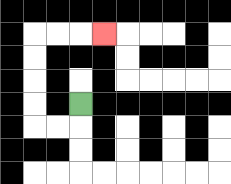{'start': '[3, 4]', 'end': '[4, 1]', 'path_directions': 'D,L,L,U,U,U,U,R,R,R', 'path_coordinates': '[[3, 4], [3, 5], [2, 5], [1, 5], [1, 4], [1, 3], [1, 2], [1, 1], [2, 1], [3, 1], [4, 1]]'}